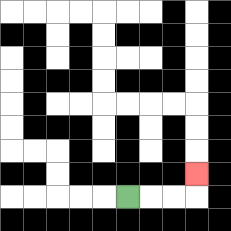{'start': '[5, 8]', 'end': '[8, 7]', 'path_directions': 'R,R,R,U', 'path_coordinates': '[[5, 8], [6, 8], [7, 8], [8, 8], [8, 7]]'}